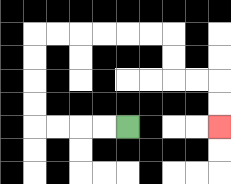{'start': '[5, 5]', 'end': '[9, 5]', 'path_directions': 'L,L,L,L,U,U,U,U,R,R,R,R,R,R,D,D,R,R,D,D', 'path_coordinates': '[[5, 5], [4, 5], [3, 5], [2, 5], [1, 5], [1, 4], [1, 3], [1, 2], [1, 1], [2, 1], [3, 1], [4, 1], [5, 1], [6, 1], [7, 1], [7, 2], [7, 3], [8, 3], [9, 3], [9, 4], [9, 5]]'}